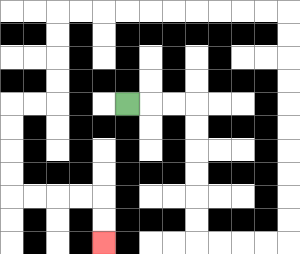{'start': '[5, 4]', 'end': '[4, 10]', 'path_directions': 'R,R,R,D,D,D,D,D,D,R,R,R,R,U,U,U,U,U,U,U,U,U,U,L,L,L,L,L,L,L,L,L,L,D,D,D,D,L,L,D,D,D,D,R,R,R,R,D,D', 'path_coordinates': '[[5, 4], [6, 4], [7, 4], [8, 4], [8, 5], [8, 6], [8, 7], [8, 8], [8, 9], [8, 10], [9, 10], [10, 10], [11, 10], [12, 10], [12, 9], [12, 8], [12, 7], [12, 6], [12, 5], [12, 4], [12, 3], [12, 2], [12, 1], [12, 0], [11, 0], [10, 0], [9, 0], [8, 0], [7, 0], [6, 0], [5, 0], [4, 0], [3, 0], [2, 0], [2, 1], [2, 2], [2, 3], [2, 4], [1, 4], [0, 4], [0, 5], [0, 6], [0, 7], [0, 8], [1, 8], [2, 8], [3, 8], [4, 8], [4, 9], [4, 10]]'}